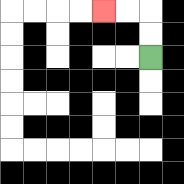{'start': '[6, 2]', 'end': '[4, 0]', 'path_directions': 'U,U,L,L', 'path_coordinates': '[[6, 2], [6, 1], [6, 0], [5, 0], [4, 0]]'}